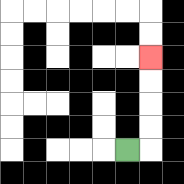{'start': '[5, 6]', 'end': '[6, 2]', 'path_directions': 'R,U,U,U,U', 'path_coordinates': '[[5, 6], [6, 6], [6, 5], [6, 4], [6, 3], [6, 2]]'}